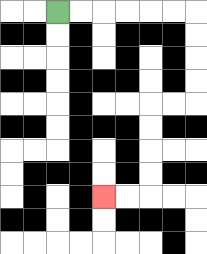{'start': '[2, 0]', 'end': '[4, 8]', 'path_directions': 'R,R,R,R,R,R,D,D,D,D,L,L,D,D,D,D,L,L', 'path_coordinates': '[[2, 0], [3, 0], [4, 0], [5, 0], [6, 0], [7, 0], [8, 0], [8, 1], [8, 2], [8, 3], [8, 4], [7, 4], [6, 4], [6, 5], [6, 6], [6, 7], [6, 8], [5, 8], [4, 8]]'}